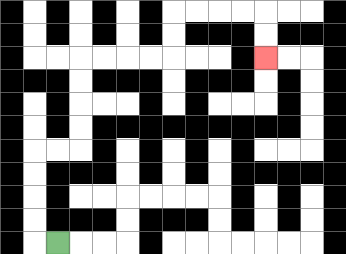{'start': '[2, 10]', 'end': '[11, 2]', 'path_directions': 'L,U,U,U,U,R,R,U,U,U,U,R,R,R,R,U,U,R,R,R,R,D,D', 'path_coordinates': '[[2, 10], [1, 10], [1, 9], [1, 8], [1, 7], [1, 6], [2, 6], [3, 6], [3, 5], [3, 4], [3, 3], [3, 2], [4, 2], [5, 2], [6, 2], [7, 2], [7, 1], [7, 0], [8, 0], [9, 0], [10, 0], [11, 0], [11, 1], [11, 2]]'}